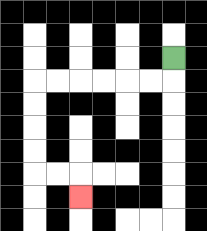{'start': '[7, 2]', 'end': '[3, 8]', 'path_directions': 'D,L,L,L,L,L,L,D,D,D,D,R,R,D', 'path_coordinates': '[[7, 2], [7, 3], [6, 3], [5, 3], [4, 3], [3, 3], [2, 3], [1, 3], [1, 4], [1, 5], [1, 6], [1, 7], [2, 7], [3, 7], [3, 8]]'}